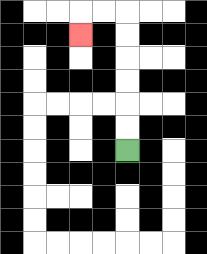{'start': '[5, 6]', 'end': '[3, 1]', 'path_directions': 'U,U,U,U,U,U,L,L,D', 'path_coordinates': '[[5, 6], [5, 5], [5, 4], [5, 3], [5, 2], [5, 1], [5, 0], [4, 0], [3, 0], [3, 1]]'}